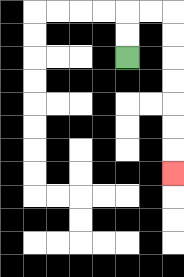{'start': '[5, 2]', 'end': '[7, 7]', 'path_directions': 'U,U,R,R,D,D,D,D,D,D,D', 'path_coordinates': '[[5, 2], [5, 1], [5, 0], [6, 0], [7, 0], [7, 1], [7, 2], [7, 3], [7, 4], [7, 5], [7, 6], [7, 7]]'}